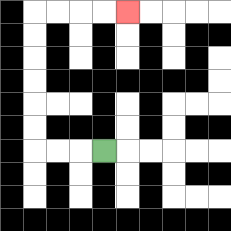{'start': '[4, 6]', 'end': '[5, 0]', 'path_directions': 'L,L,L,U,U,U,U,U,U,R,R,R,R', 'path_coordinates': '[[4, 6], [3, 6], [2, 6], [1, 6], [1, 5], [1, 4], [1, 3], [1, 2], [1, 1], [1, 0], [2, 0], [3, 0], [4, 0], [5, 0]]'}